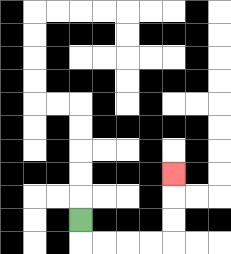{'start': '[3, 9]', 'end': '[7, 7]', 'path_directions': 'D,R,R,R,R,U,U,U', 'path_coordinates': '[[3, 9], [3, 10], [4, 10], [5, 10], [6, 10], [7, 10], [7, 9], [7, 8], [7, 7]]'}